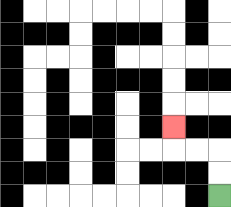{'start': '[9, 8]', 'end': '[7, 5]', 'path_directions': 'U,U,L,L,U', 'path_coordinates': '[[9, 8], [9, 7], [9, 6], [8, 6], [7, 6], [7, 5]]'}